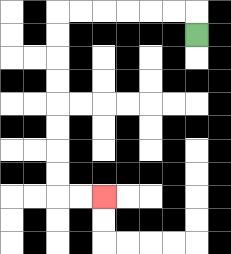{'start': '[8, 1]', 'end': '[4, 8]', 'path_directions': 'U,L,L,L,L,L,L,D,D,D,D,D,D,D,D,R,R', 'path_coordinates': '[[8, 1], [8, 0], [7, 0], [6, 0], [5, 0], [4, 0], [3, 0], [2, 0], [2, 1], [2, 2], [2, 3], [2, 4], [2, 5], [2, 6], [2, 7], [2, 8], [3, 8], [4, 8]]'}